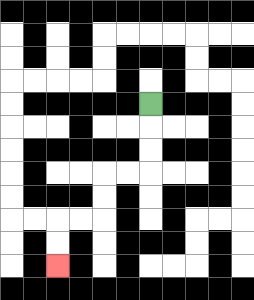{'start': '[6, 4]', 'end': '[2, 11]', 'path_directions': 'D,D,D,L,L,D,D,L,L,D,D', 'path_coordinates': '[[6, 4], [6, 5], [6, 6], [6, 7], [5, 7], [4, 7], [4, 8], [4, 9], [3, 9], [2, 9], [2, 10], [2, 11]]'}